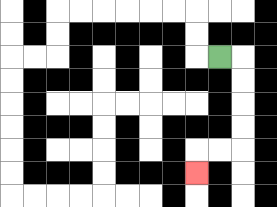{'start': '[9, 2]', 'end': '[8, 7]', 'path_directions': 'R,D,D,D,D,L,L,D', 'path_coordinates': '[[9, 2], [10, 2], [10, 3], [10, 4], [10, 5], [10, 6], [9, 6], [8, 6], [8, 7]]'}